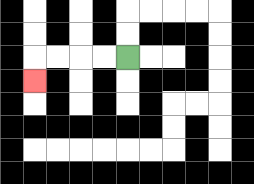{'start': '[5, 2]', 'end': '[1, 3]', 'path_directions': 'L,L,L,L,D', 'path_coordinates': '[[5, 2], [4, 2], [3, 2], [2, 2], [1, 2], [1, 3]]'}